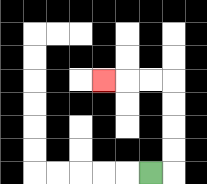{'start': '[6, 7]', 'end': '[4, 3]', 'path_directions': 'R,U,U,U,U,L,L,L', 'path_coordinates': '[[6, 7], [7, 7], [7, 6], [7, 5], [7, 4], [7, 3], [6, 3], [5, 3], [4, 3]]'}